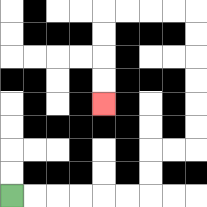{'start': '[0, 8]', 'end': '[4, 4]', 'path_directions': 'R,R,R,R,R,R,U,U,R,R,U,U,U,U,U,U,L,L,L,L,D,D,D,D', 'path_coordinates': '[[0, 8], [1, 8], [2, 8], [3, 8], [4, 8], [5, 8], [6, 8], [6, 7], [6, 6], [7, 6], [8, 6], [8, 5], [8, 4], [8, 3], [8, 2], [8, 1], [8, 0], [7, 0], [6, 0], [5, 0], [4, 0], [4, 1], [4, 2], [4, 3], [4, 4]]'}